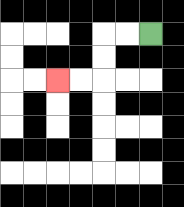{'start': '[6, 1]', 'end': '[2, 3]', 'path_directions': 'L,L,D,D,L,L', 'path_coordinates': '[[6, 1], [5, 1], [4, 1], [4, 2], [4, 3], [3, 3], [2, 3]]'}